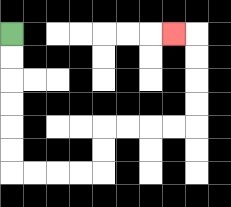{'start': '[0, 1]', 'end': '[7, 1]', 'path_directions': 'D,D,D,D,D,D,R,R,R,R,U,U,R,R,R,R,U,U,U,U,L', 'path_coordinates': '[[0, 1], [0, 2], [0, 3], [0, 4], [0, 5], [0, 6], [0, 7], [1, 7], [2, 7], [3, 7], [4, 7], [4, 6], [4, 5], [5, 5], [6, 5], [7, 5], [8, 5], [8, 4], [8, 3], [8, 2], [8, 1], [7, 1]]'}